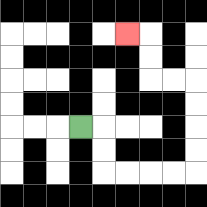{'start': '[3, 5]', 'end': '[5, 1]', 'path_directions': 'R,D,D,R,R,R,R,U,U,U,U,L,L,U,U,L', 'path_coordinates': '[[3, 5], [4, 5], [4, 6], [4, 7], [5, 7], [6, 7], [7, 7], [8, 7], [8, 6], [8, 5], [8, 4], [8, 3], [7, 3], [6, 3], [6, 2], [6, 1], [5, 1]]'}